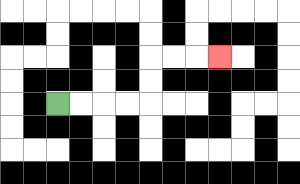{'start': '[2, 4]', 'end': '[9, 2]', 'path_directions': 'R,R,R,R,U,U,R,R,R', 'path_coordinates': '[[2, 4], [3, 4], [4, 4], [5, 4], [6, 4], [6, 3], [6, 2], [7, 2], [8, 2], [9, 2]]'}